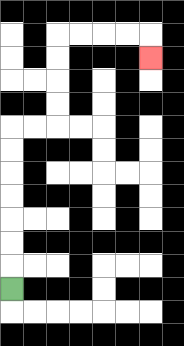{'start': '[0, 12]', 'end': '[6, 2]', 'path_directions': 'U,U,U,U,U,U,U,R,R,U,U,U,U,R,R,R,R,D', 'path_coordinates': '[[0, 12], [0, 11], [0, 10], [0, 9], [0, 8], [0, 7], [0, 6], [0, 5], [1, 5], [2, 5], [2, 4], [2, 3], [2, 2], [2, 1], [3, 1], [4, 1], [5, 1], [6, 1], [6, 2]]'}